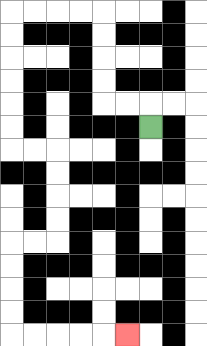{'start': '[6, 5]', 'end': '[5, 14]', 'path_directions': 'U,L,L,U,U,U,U,L,L,L,L,D,D,D,D,D,D,R,R,D,D,D,D,L,L,D,D,D,D,R,R,R,R,R', 'path_coordinates': '[[6, 5], [6, 4], [5, 4], [4, 4], [4, 3], [4, 2], [4, 1], [4, 0], [3, 0], [2, 0], [1, 0], [0, 0], [0, 1], [0, 2], [0, 3], [0, 4], [0, 5], [0, 6], [1, 6], [2, 6], [2, 7], [2, 8], [2, 9], [2, 10], [1, 10], [0, 10], [0, 11], [0, 12], [0, 13], [0, 14], [1, 14], [2, 14], [3, 14], [4, 14], [5, 14]]'}